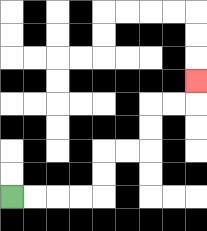{'start': '[0, 8]', 'end': '[8, 3]', 'path_directions': 'R,R,R,R,U,U,R,R,U,U,R,R,U', 'path_coordinates': '[[0, 8], [1, 8], [2, 8], [3, 8], [4, 8], [4, 7], [4, 6], [5, 6], [6, 6], [6, 5], [6, 4], [7, 4], [8, 4], [8, 3]]'}